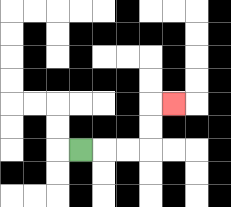{'start': '[3, 6]', 'end': '[7, 4]', 'path_directions': 'R,R,R,U,U,R', 'path_coordinates': '[[3, 6], [4, 6], [5, 6], [6, 6], [6, 5], [6, 4], [7, 4]]'}